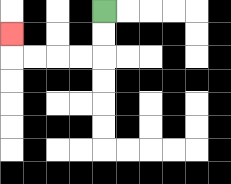{'start': '[4, 0]', 'end': '[0, 1]', 'path_directions': 'D,D,L,L,L,L,U', 'path_coordinates': '[[4, 0], [4, 1], [4, 2], [3, 2], [2, 2], [1, 2], [0, 2], [0, 1]]'}